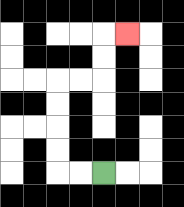{'start': '[4, 7]', 'end': '[5, 1]', 'path_directions': 'L,L,U,U,U,U,R,R,U,U,R', 'path_coordinates': '[[4, 7], [3, 7], [2, 7], [2, 6], [2, 5], [2, 4], [2, 3], [3, 3], [4, 3], [4, 2], [4, 1], [5, 1]]'}